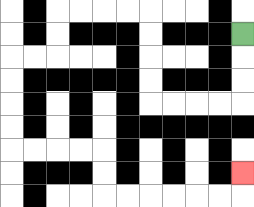{'start': '[10, 1]', 'end': '[10, 7]', 'path_directions': 'D,D,D,L,L,L,L,U,U,U,U,L,L,L,L,D,D,L,L,D,D,D,D,R,R,R,R,D,D,R,R,R,R,R,R,U', 'path_coordinates': '[[10, 1], [10, 2], [10, 3], [10, 4], [9, 4], [8, 4], [7, 4], [6, 4], [6, 3], [6, 2], [6, 1], [6, 0], [5, 0], [4, 0], [3, 0], [2, 0], [2, 1], [2, 2], [1, 2], [0, 2], [0, 3], [0, 4], [0, 5], [0, 6], [1, 6], [2, 6], [3, 6], [4, 6], [4, 7], [4, 8], [5, 8], [6, 8], [7, 8], [8, 8], [9, 8], [10, 8], [10, 7]]'}